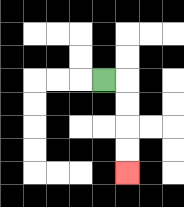{'start': '[4, 3]', 'end': '[5, 7]', 'path_directions': 'R,D,D,D,D', 'path_coordinates': '[[4, 3], [5, 3], [5, 4], [5, 5], [5, 6], [5, 7]]'}